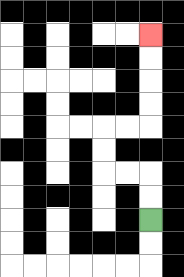{'start': '[6, 9]', 'end': '[6, 1]', 'path_directions': 'U,U,L,L,U,U,R,R,U,U,U,U', 'path_coordinates': '[[6, 9], [6, 8], [6, 7], [5, 7], [4, 7], [4, 6], [4, 5], [5, 5], [6, 5], [6, 4], [6, 3], [6, 2], [6, 1]]'}